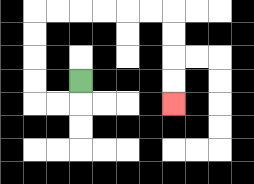{'start': '[3, 3]', 'end': '[7, 4]', 'path_directions': 'D,L,L,U,U,U,U,R,R,R,R,R,R,D,D,D,D', 'path_coordinates': '[[3, 3], [3, 4], [2, 4], [1, 4], [1, 3], [1, 2], [1, 1], [1, 0], [2, 0], [3, 0], [4, 0], [5, 0], [6, 0], [7, 0], [7, 1], [7, 2], [7, 3], [7, 4]]'}